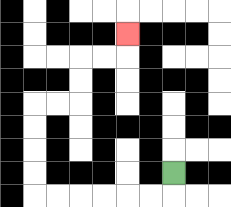{'start': '[7, 7]', 'end': '[5, 1]', 'path_directions': 'D,L,L,L,L,L,L,U,U,U,U,R,R,U,U,R,R,U', 'path_coordinates': '[[7, 7], [7, 8], [6, 8], [5, 8], [4, 8], [3, 8], [2, 8], [1, 8], [1, 7], [1, 6], [1, 5], [1, 4], [2, 4], [3, 4], [3, 3], [3, 2], [4, 2], [5, 2], [5, 1]]'}